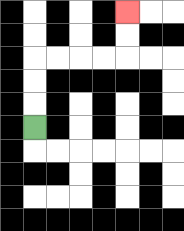{'start': '[1, 5]', 'end': '[5, 0]', 'path_directions': 'U,U,U,R,R,R,R,U,U', 'path_coordinates': '[[1, 5], [1, 4], [1, 3], [1, 2], [2, 2], [3, 2], [4, 2], [5, 2], [5, 1], [5, 0]]'}